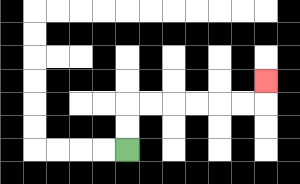{'start': '[5, 6]', 'end': '[11, 3]', 'path_directions': 'U,U,R,R,R,R,R,R,U', 'path_coordinates': '[[5, 6], [5, 5], [5, 4], [6, 4], [7, 4], [8, 4], [9, 4], [10, 4], [11, 4], [11, 3]]'}